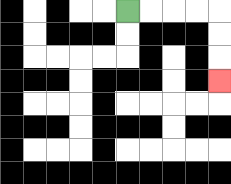{'start': '[5, 0]', 'end': '[9, 3]', 'path_directions': 'R,R,R,R,D,D,D', 'path_coordinates': '[[5, 0], [6, 0], [7, 0], [8, 0], [9, 0], [9, 1], [9, 2], [9, 3]]'}